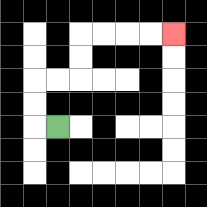{'start': '[2, 5]', 'end': '[7, 1]', 'path_directions': 'L,U,U,R,R,U,U,R,R,R,R', 'path_coordinates': '[[2, 5], [1, 5], [1, 4], [1, 3], [2, 3], [3, 3], [3, 2], [3, 1], [4, 1], [5, 1], [6, 1], [7, 1]]'}